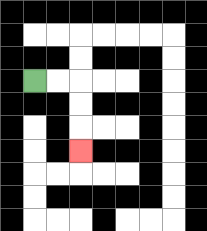{'start': '[1, 3]', 'end': '[3, 6]', 'path_directions': 'R,R,D,D,D', 'path_coordinates': '[[1, 3], [2, 3], [3, 3], [3, 4], [3, 5], [3, 6]]'}